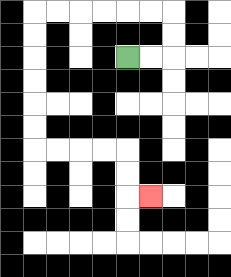{'start': '[5, 2]', 'end': '[6, 8]', 'path_directions': 'R,R,U,U,L,L,L,L,L,L,D,D,D,D,D,D,R,R,R,R,D,D,R', 'path_coordinates': '[[5, 2], [6, 2], [7, 2], [7, 1], [7, 0], [6, 0], [5, 0], [4, 0], [3, 0], [2, 0], [1, 0], [1, 1], [1, 2], [1, 3], [1, 4], [1, 5], [1, 6], [2, 6], [3, 6], [4, 6], [5, 6], [5, 7], [5, 8], [6, 8]]'}